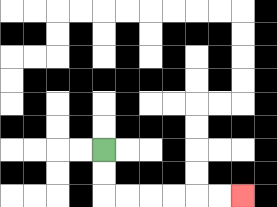{'start': '[4, 6]', 'end': '[10, 8]', 'path_directions': 'D,D,R,R,R,R,R,R', 'path_coordinates': '[[4, 6], [4, 7], [4, 8], [5, 8], [6, 8], [7, 8], [8, 8], [9, 8], [10, 8]]'}